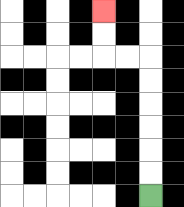{'start': '[6, 8]', 'end': '[4, 0]', 'path_directions': 'U,U,U,U,U,U,L,L,U,U', 'path_coordinates': '[[6, 8], [6, 7], [6, 6], [6, 5], [6, 4], [6, 3], [6, 2], [5, 2], [4, 2], [4, 1], [4, 0]]'}